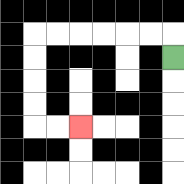{'start': '[7, 2]', 'end': '[3, 5]', 'path_directions': 'U,L,L,L,L,L,L,D,D,D,D,R,R', 'path_coordinates': '[[7, 2], [7, 1], [6, 1], [5, 1], [4, 1], [3, 1], [2, 1], [1, 1], [1, 2], [1, 3], [1, 4], [1, 5], [2, 5], [3, 5]]'}